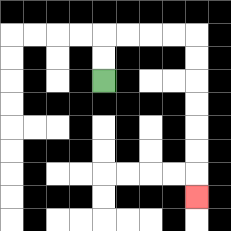{'start': '[4, 3]', 'end': '[8, 8]', 'path_directions': 'U,U,R,R,R,R,D,D,D,D,D,D,D', 'path_coordinates': '[[4, 3], [4, 2], [4, 1], [5, 1], [6, 1], [7, 1], [8, 1], [8, 2], [8, 3], [8, 4], [8, 5], [8, 6], [8, 7], [8, 8]]'}